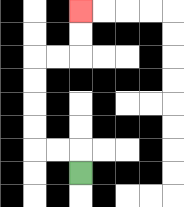{'start': '[3, 7]', 'end': '[3, 0]', 'path_directions': 'U,L,L,U,U,U,U,R,R,U,U', 'path_coordinates': '[[3, 7], [3, 6], [2, 6], [1, 6], [1, 5], [1, 4], [1, 3], [1, 2], [2, 2], [3, 2], [3, 1], [3, 0]]'}